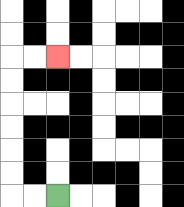{'start': '[2, 8]', 'end': '[2, 2]', 'path_directions': 'L,L,U,U,U,U,U,U,R,R', 'path_coordinates': '[[2, 8], [1, 8], [0, 8], [0, 7], [0, 6], [0, 5], [0, 4], [0, 3], [0, 2], [1, 2], [2, 2]]'}